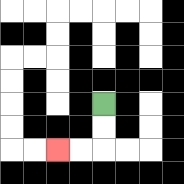{'start': '[4, 4]', 'end': '[2, 6]', 'path_directions': 'D,D,L,L', 'path_coordinates': '[[4, 4], [4, 5], [4, 6], [3, 6], [2, 6]]'}